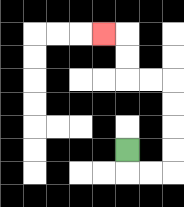{'start': '[5, 6]', 'end': '[4, 1]', 'path_directions': 'D,R,R,U,U,U,U,L,L,U,U,L', 'path_coordinates': '[[5, 6], [5, 7], [6, 7], [7, 7], [7, 6], [7, 5], [7, 4], [7, 3], [6, 3], [5, 3], [5, 2], [5, 1], [4, 1]]'}